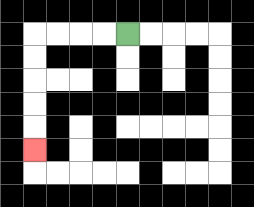{'start': '[5, 1]', 'end': '[1, 6]', 'path_directions': 'L,L,L,L,D,D,D,D,D', 'path_coordinates': '[[5, 1], [4, 1], [3, 1], [2, 1], [1, 1], [1, 2], [1, 3], [1, 4], [1, 5], [1, 6]]'}